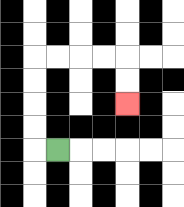{'start': '[2, 6]', 'end': '[5, 4]', 'path_directions': 'L,U,U,U,U,R,R,R,R,D,D', 'path_coordinates': '[[2, 6], [1, 6], [1, 5], [1, 4], [1, 3], [1, 2], [2, 2], [3, 2], [4, 2], [5, 2], [5, 3], [5, 4]]'}